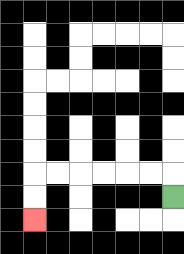{'start': '[7, 8]', 'end': '[1, 9]', 'path_directions': 'U,L,L,L,L,L,L,D,D', 'path_coordinates': '[[7, 8], [7, 7], [6, 7], [5, 7], [4, 7], [3, 7], [2, 7], [1, 7], [1, 8], [1, 9]]'}